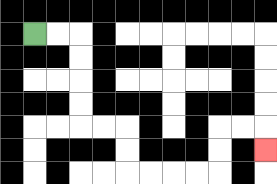{'start': '[1, 1]', 'end': '[11, 6]', 'path_directions': 'R,R,D,D,D,D,R,R,D,D,R,R,R,R,U,U,R,R,D', 'path_coordinates': '[[1, 1], [2, 1], [3, 1], [3, 2], [3, 3], [3, 4], [3, 5], [4, 5], [5, 5], [5, 6], [5, 7], [6, 7], [7, 7], [8, 7], [9, 7], [9, 6], [9, 5], [10, 5], [11, 5], [11, 6]]'}